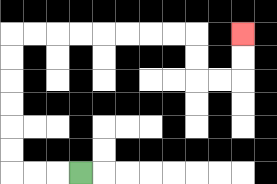{'start': '[3, 7]', 'end': '[10, 1]', 'path_directions': 'L,L,L,U,U,U,U,U,U,R,R,R,R,R,R,R,R,D,D,R,R,U,U', 'path_coordinates': '[[3, 7], [2, 7], [1, 7], [0, 7], [0, 6], [0, 5], [0, 4], [0, 3], [0, 2], [0, 1], [1, 1], [2, 1], [3, 1], [4, 1], [5, 1], [6, 1], [7, 1], [8, 1], [8, 2], [8, 3], [9, 3], [10, 3], [10, 2], [10, 1]]'}